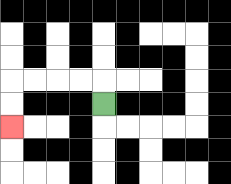{'start': '[4, 4]', 'end': '[0, 5]', 'path_directions': 'U,L,L,L,L,D,D', 'path_coordinates': '[[4, 4], [4, 3], [3, 3], [2, 3], [1, 3], [0, 3], [0, 4], [0, 5]]'}